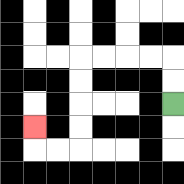{'start': '[7, 4]', 'end': '[1, 5]', 'path_directions': 'U,U,L,L,L,L,D,D,D,D,L,L,U', 'path_coordinates': '[[7, 4], [7, 3], [7, 2], [6, 2], [5, 2], [4, 2], [3, 2], [3, 3], [3, 4], [3, 5], [3, 6], [2, 6], [1, 6], [1, 5]]'}